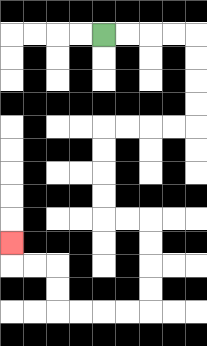{'start': '[4, 1]', 'end': '[0, 10]', 'path_directions': 'R,R,R,R,D,D,D,D,L,L,L,L,D,D,D,D,R,R,D,D,D,D,L,L,L,L,U,U,L,L,U', 'path_coordinates': '[[4, 1], [5, 1], [6, 1], [7, 1], [8, 1], [8, 2], [8, 3], [8, 4], [8, 5], [7, 5], [6, 5], [5, 5], [4, 5], [4, 6], [4, 7], [4, 8], [4, 9], [5, 9], [6, 9], [6, 10], [6, 11], [6, 12], [6, 13], [5, 13], [4, 13], [3, 13], [2, 13], [2, 12], [2, 11], [1, 11], [0, 11], [0, 10]]'}